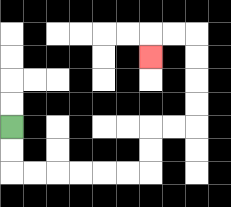{'start': '[0, 5]', 'end': '[6, 2]', 'path_directions': 'D,D,R,R,R,R,R,R,U,U,R,R,U,U,U,U,L,L,D', 'path_coordinates': '[[0, 5], [0, 6], [0, 7], [1, 7], [2, 7], [3, 7], [4, 7], [5, 7], [6, 7], [6, 6], [6, 5], [7, 5], [8, 5], [8, 4], [8, 3], [8, 2], [8, 1], [7, 1], [6, 1], [6, 2]]'}